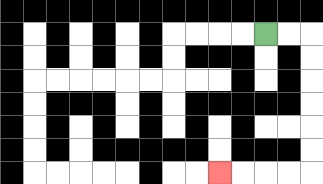{'start': '[11, 1]', 'end': '[9, 7]', 'path_directions': 'R,R,D,D,D,D,D,D,L,L,L,L', 'path_coordinates': '[[11, 1], [12, 1], [13, 1], [13, 2], [13, 3], [13, 4], [13, 5], [13, 6], [13, 7], [12, 7], [11, 7], [10, 7], [9, 7]]'}